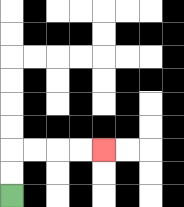{'start': '[0, 8]', 'end': '[4, 6]', 'path_directions': 'U,U,R,R,R,R', 'path_coordinates': '[[0, 8], [0, 7], [0, 6], [1, 6], [2, 6], [3, 6], [4, 6]]'}